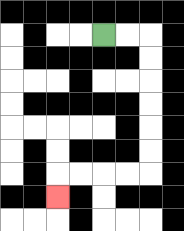{'start': '[4, 1]', 'end': '[2, 8]', 'path_directions': 'R,R,D,D,D,D,D,D,L,L,L,L,D', 'path_coordinates': '[[4, 1], [5, 1], [6, 1], [6, 2], [6, 3], [6, 4], [6, 5], [6, 6], [6, 7], [5, 7], [4, 7], [3, 7], [2, 7], [2, 8]]'}